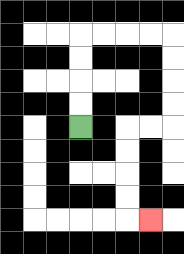{'start': '[3, 5]', 'end': '[6, 9]', 'path_directions': 'U,U,U,U,R,R,R,R,D,D,D,D,L,L,D,D,D,D,R', 'path_coordinates': '[[3, 5], [3, 4], [3, 3], [3, 2], [3, 1], [4, 1], [5, 1], [6, 1], [7, 1], [7, 2], [7, 3], [7, 4], [7, 5], [6, 5], [5, 5], [5, 6], [5, 7], [5, 8], [5, 9], [6, 9]]'}